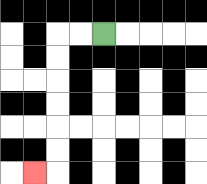{'start': '[4, 1]', 'end': '[1, 7]', 'path_directions': 'L,L,D,D,D,D,D,D,L', 'path_coordinates': '[[4, 1], [3, 1], [2, 1], [2, 2], [2, 3], [2, 4], [2, 5], [2, 6], [2, 7], [1, 7]]'}